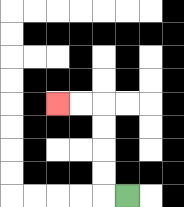{'start': '[5, 8]', 'end': '[2, 4]', 'path_directions': 'L,U,U,U,U,L,L', 'path_coordinates': '[[5, 8], [4, 8], [4, 7], [4, 6], [4, 5], [4, 4], [3, 4], [2, 4]]'}